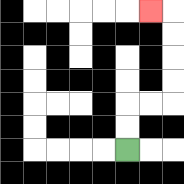{'start': '[5, 6]', 'end': '[6, 0]', 'path_directions': 'U,U,R,R,U,U,U,U,L', 'path_coordinates': '[[5, 6], [5, 5], [5, 4], [6, 4], [7, 4], [7, 3], [7, 2], [7, 1], [7, 0], [6, 0]]'}